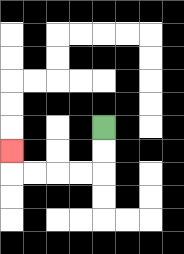{'start': '[4, 5]', 'end': '[0, 6]', 'path_directions': 'D,D,L,L,L,L,U', 'path_coordinates': '[[4, 5], [4, 6], [4, 7], [3, 7], [2, 7], [1, 7], [0, 7], [0, 6]]'}